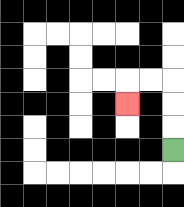{'start': '[7, 6]', 'end': '[5, 4]', 'path_directions': 'U,U,U,L,L,D', 'path_coordinates': '[[7, 6], [7, 5], [7, 4], [7, 3], [6, 3], [5, 3], [5, 4]]'}